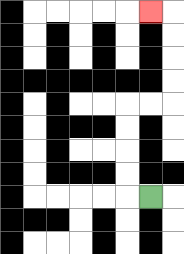{'start': '[6, 8]', 'end': '[6, 0]', 'path_directions': 'L,U,U,U,U,R,R,U,U,U,U,L', 'path_coordinates': '[[6, 8], [5, 8], [5, 7], [5, 6], [5, 5], [5, 4], [6, 4], [7, 4], [7, 3], [7, 2], [7, 1], [7, 0], [6, 0]]'}